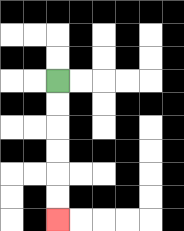{'start': '[2, 3]', 'end': '[2, 9]', 'path_directions': 'D,D,D,D,D,D', 'path_coordinates': '[[2, 3], [2, 4], [2, 5], [2, 6], [2, 7], [2, 8], [2, 9]]'}